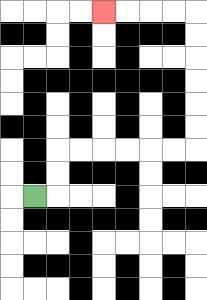{'start': '[1, 8]', 'end': '[4, 0]', 'path_directions': 'R,U,U,R,R,R,R,R,R,U,U,U,U,U,U,L,L,L,L', 'path_coordinates': '[[1, 8], [2, 8], [2, 7], [2, 6], [3, 6], [4, 6], [5, 6], [6, 6], [7, 6], [8, 6], [8, 5], [8, 4], [8, 3], [8, 2], [8, 1], [8, 0], [7, 0], [6, 0], [5, 0], [4, 0]]'}